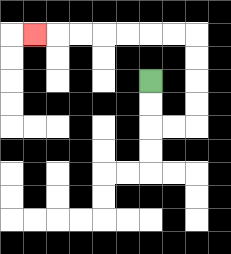{'start': '[6, 3]', 'end': '[1, 1]', 'path_directions': 'D,D,R,R,U,U,U,U,L,L,L,L,L,L,L', 'path_coordinates': '[[6, 3], [6, 4], [6, 5], [7, 5], [8, 5], [8, 4], [8, 3], [8, 2], [8, 1], [7, 1], [6, 1], [5, 1], [4, 1], [3, 1], [2, 1], [1, 1]]'}